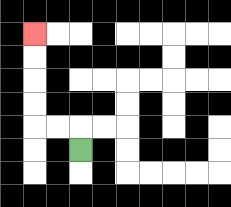{'start': '[3, 6]', 'end': '[1, 1]', 'path_directions': 'U,L,L,U,U,U,U', 'path_coordinates': '[[3, 6], [3, 5], [2, 5], [1, 5], [1, 4], [1, 3], [1, 2], [1, 1]]'}